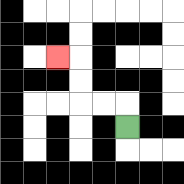{'start': '[5, 5]', 'end': '[2, 2]', 'path_directions': 'U,L,L,U,U,L', 'path_coordinates': '[[5, 5], [5, 4], [4, 4], [3, 4], [3, 3], [3, 2], [2, 2]]'}